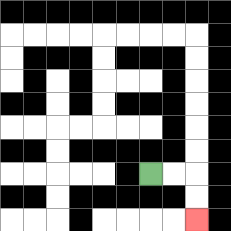{'start': '[6, 7]', 'end': '[8, 9]', 'path_directions': 'R,R,D,D', 'path_coordinates': '[[6, 7], [7, 7], [8, 7], [8, 8], [8, 9]]'}